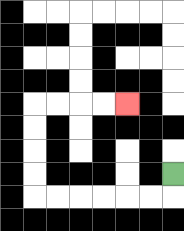{'start': '[7, 7]', 'end': '[5, 4]', 'path_directions': 'D,L,L,L,L,L,L,U,U,U,U,R,R,R,R', 'path_coordinates': '[[7, 7], [7, 8], [6, 8], [5, 8], [4, 8], [3, 8], [2, 8], [1, 8], [1, 7], [1, 6], [1, 5], [1, 4], [2, 4], [3, 4], [4, 4], [5, 4]]'}